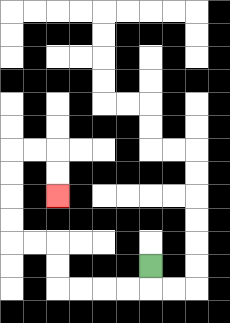{'start': '[6, 11]', 'end': '[2, 8]', 'path_directions': 'D,L,L,L,L,U,U,L,L,U,U,U,U,R,R,D,D', 'path_coordinates': '[[6, 11], [6, 12], [5, 12], [4, 12], [3, 12], [2, 12], [2, 11], [2, 10], [1, 10], [0, 10], [0, 9], [0, 8], [0, 7], [0, 6], [1, 6], [2, 6], [2, 7], [2, 8]]'}